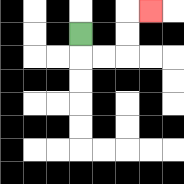{'start': '[3, 1]', 'end': '[6, 0]', 'path_directions': 'D,R,R,U,U,R', 'path_coordinates': '[[3, 1], [3, 2], [4, 2], [5, 2], [5, 1], [5, 0], [6, 0]]'}